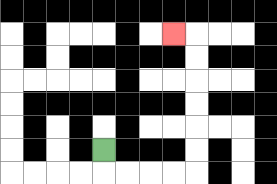{'start': '[4, 6]', 'end': '[7, 1]', 'path_directions': 'D,R,R,R,R,U,U,U,U,U,U,L', 'path_coordinates': '[[4, 6], [4, 7], [5, 7], [6, 7], [7, 7], [8, 7], [8, 6], [8, 5], [8, 4], [8, 3], [8, 2], [8, 1], [7, 1]]'}